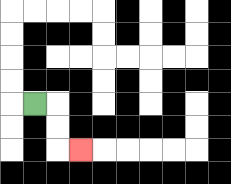{'start': '[1, 4]', 'end': '[3, 6]', 'path_directions': 'R,D,D,R', 'path_coordinates': '[[1, 4], [2, 4], [2, 5], [2, 6], [3, 6]]'}